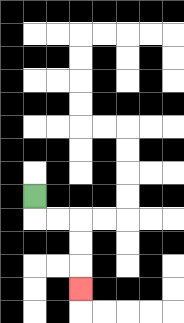{'start': '[1, 8]', 'end': '[3, 12]', 'path_directions': 'D,R,R,D,D,D', 'path_coordinates': '[[1, 8], [1, 9], [2, 9], [3, 9], [3, 10], [3, 11], [3, 12]]'}